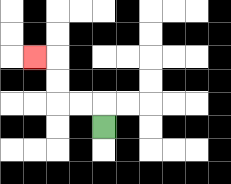{'start': '[4, 5]', 'end': '[1, 2]', 'path_directions': 'U,L,L,U,U,L', 'path_coordinates': '[[4, 5], [4, 4], [3, 4], [2, 4], [2, 3], [2, 2], [1, 2]]'}